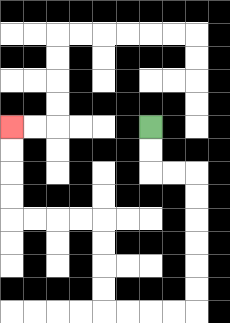{'start': '[6, 5]', 'end': '[0, 5]', 'path_directions': 'D,D,R,R,D,D,D,D,D,D,L,L,L,L,U,U,U,U,L,L,L,L,U,U,U,U', 'path_coordinates': '[[6, 5], [6, 6], [6, 7], [7, 7], [8, 7], [8, 8], [8, 9], [8, 10], [8, 11], [8, 12], [8, 13], [7, 13], [6, 13], [5, 13], [4, 13], [4, 12], [4, 11], [4, 10], [4, 9], [3, 9], [2, 9], [1, 9], [0, 9], [0, 8], [0, 7], [0, 6], [0, 5]]'}